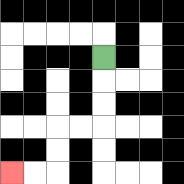{'start': '[4, 2]', 'end': '[0, 7]', 'path_directions': 'D,D,D,L,L,D,D,L,L', 'path_coordinates': '[[4, 2], [4, 3], [4, 4], [4, 5], [3, 5], [2, 5], [2, 6], [2, 7], [1, 7], [0, 7]]'}